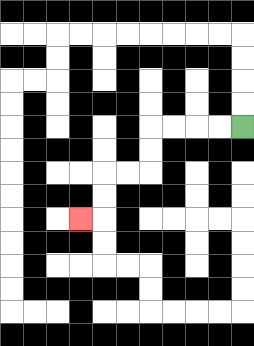{'start': '[10, 5]', 'end': '[3, 9]', 'path_directions': 'L,L,L,L,D,D,L,L,D,D,L', 'path_coordinates': '[[10, 5], [9, 5], [8, 5], [7, 5], [6, 5], [6, 6], [6, 7], [5, 7], [4, 7], [4, 8], [4, 9], [3, 9]]'}